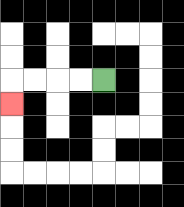{'start': '[4, 3]', 'end': '[0, 4]', 'path_directions': 'L,L,L,L,D', 'path_coordinates': '[[4, 3], [3, 3], [2, 3], [1, 3], [0, 3], [0, 4]]'}